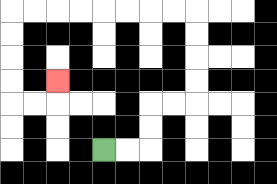{'start': '[4, 6]', 'end': '[2, 3]', 'path_directions': 'R,R,U,U,R,R,U,U,U,U,L,L,L,L,L,L,L,L,D,D,D,D,R,R,U', 'path_coordinates': '[[4, 6], [5, 6], [6, 6], [6, 5], [6, 4], [7, 4], [8, 4], [8, 3], [8, 2], [8, 1], [8, 0], [7, 0], [6, 0], [5, 0], [4, 0], [3, 0], [2, 0], [1, 0], [0, 0], [0, 1], [0, 2], [0, 3], [0, 4], [1, 4], [2, 4], [2, 3]]'}